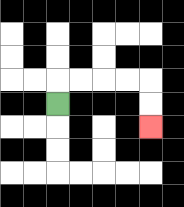{'start': '[2, 4]', 'end': '[6, 5]', 'path_directions': 'U,R,R,R,R,D,D', 'path_coordinates': '[[2, 4], [2, 3], [3, 3], [4, 3], [5, 3], [6, 3], [6, 4], [6, 5]]'}